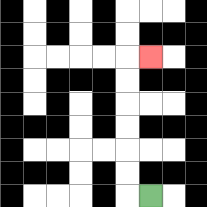{'start': '[6, 8]', 'end': '[6, 2]', 'path_directions': 'L,U,U,U,U,U,U,R', 'path_coordinates': '[[6, 8], [5, 8], [5, 7], [5, 6], [5, 5], [5, 4], [5, 3], [5, 2], [6, 2]]'}